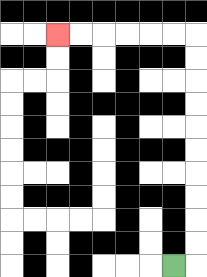{'start': '[7, 11]', 'end': '[2, 1]', 'path_directions': 'R,U,U,U,U,U,U,U,U,U,U,L,L,L,L,L,L', 'path_coordinates': '[[7, 11], [8, 11], [8, 10], [8, 9], [8, 8], [8, 7], [8, 6], [8, 5], [8, 4], [8, 3], [8, 2], [8, 1], [7, 1], [6, 1], [5, 1], [4, 1], [3, 1], [2, 1]]'}